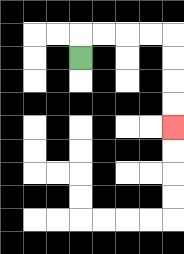{'start': '[3, 2]', 'end': '[7, 5]', 'path_directions': 'U,R,R,R,R,D,D,D,D', 'path_coordinates': '[[3, 2], [3, 1], [4, 1], [5, 1], [6, 1], [7, 1], [7, 2], [7, 3], [7, 4], [7, 5]]'}